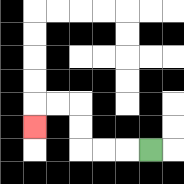{'start': '[6, 6]', 'end': '[1, 5]', 'path_directions': 'L,L,L,U,U,L,L,D', 'path_coordinates': '[[6, 6], [5, 6], [4, 6], [3, 6], [3, 5], [3, 4], [2, 4], [1, 4], [1, 5]]'}